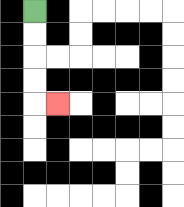{'start': '[1, 0]', 'end': '[2, 4]', 'path_directions': 'D,D,D,D,R', 'path_coordinates': '[[1, 0], [1, 1], [1, 2], [1, 3], [1, 4], [2, 4]]'}